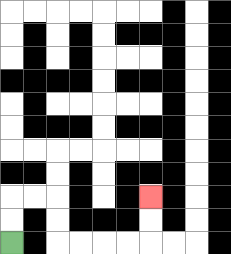{'start': '[0, 10]', 'end': '[6, 8]', 'path_directions': 'U,U,R,R,D,D,R,R,R,R,U,U', 'path_coordinates': '[[0, 10], [0, 9], [0, 8], [1, 8], [2, 8], [2, 9], [2, 10], [3, 10], [4, 10], [5, 10], [6, 10], [6, 9], [6, 8]]'}